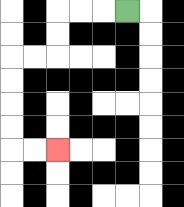{'start': '[5, 0]', 'end': '[2, 6]', 'path_directions': 'L,L,L,D,D,L,L,D,D,D,D,R,R', 'path_coordinates': '[[5, 0], [4, 0], [3, 0], [2, 0], [2, 1], [2, 2], [1, 2], [0, 2], [0, 3], [0, 4], [0, 5], [0, 6], [1, 6], [2, 6]]'}